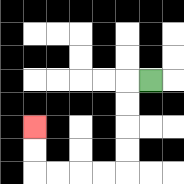{'start': '[6, 3]', 'end': '[1, 5]', 'path_directions': 'L,D,D,D,D,L,L,L,L,U,U', 'path_coordinates': '[[6, 3], [5, 3], [5, 4], [5, 5], [5, 6], [5, 7], [4, 7], [3, 7], [2, 7], [1, 7], [1, 6], [1, 5]]'}